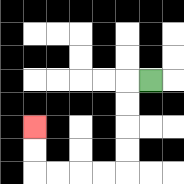{'start': '[6, 3]', 'end': '[1, 5]', 'path_directions': 'L,D,D,D,D,L,L,L,L,U,U', 'path_coordinates': '[[6, 3], [5, 3], [5, 4], [5, 5], [5, 6], [5, 7], [4, 7], [3, 7], [2, 7], [1, 7], [1, 6], [1, 5]]'}